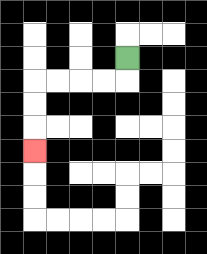{'start': '[5, 2]', 'end': '[1, 6]', 'path_directions': 'D,L,L,L,L,D,D,D', 'path_coordinates': '[[5, 2], [5, 3], [4, 3], [3, 3], [2, 3], [1, 3], [1, 4], [1, 5], [1, 6]]'}